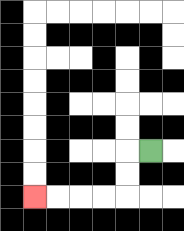{'start': '[6, 6]', 'end': '[1, 8]', 'path_directions': 'L,D,D,L,L,L,L', 'path_coordinates': '[[6, 6], [5, 6], [5, 7], [5, 8], [4, 8], [3, 8], [2, 8], [1, 8]]'}